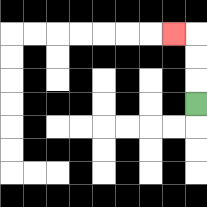{'start': '[8, 4]', 'end': '[7, 1]', 'path_directions': 'U,U,U,L', 'path_coordinates': '[[8, 4], [8, 3], [8, 2], [8, 1], [7, 1]]'}